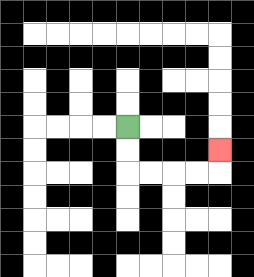{'start': '[5, 5]', 'end': '[9, 6]', 'path_directions': 'D,D,R,R,R,R,U', 'path_coordinates': '[[5, 5], [5, 6], [5, 7], [6, 7], [7, 7], [8, 7], [9, 7], [9, 6]]'}